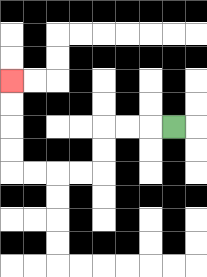{'start': '[7, 5]', 'end': '[0, 3]', 'path_directions': 'L,L,L,D,D,L,L,L,L,U,U,U,U', 'path_coordinates': '[[7, 5], [6, 5], [5, 5], [4, 5], [4, 6], [4, 7], [3, 7], [2, 7], [1, 7], [0, 7], [0, 6], [0, 5], [0, 4], [0, 3]]'}